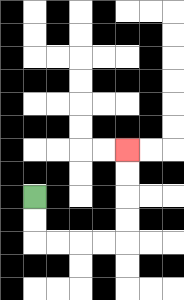{'start': '[1, 8]', 'end': '[5, 6]', 'path_directions': 'D,D,R,R,R,R,U,U,U,U', 'path_coordinates': '[[1, 8], [1, 9], [1, 10], [2, 10], [3, 10], [4, 10], [5, 10], [5, 9], [5, 8], [5, 7], [5, 6]]'}